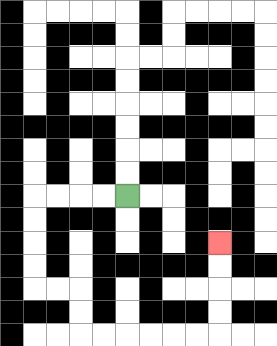{'start': '[5, 8]', 'end': '[9, 10]', 'path_directions': 'L,L,L,L,D,D,D,D,R,R,D,D,R,R,R,R,R,R,U,U,U,U', 'path_coordinates': '[[5, 8], [4, 8], [3, 8], [2, 8], [1, 8], [1, 9], [1, 10], [1, 11], [1, 12], [2, 12], [3, 12], [3, 13], [3, 14], [4, 14], [5, 14], [6, 14], [7, 14], [8, 14], [9, 14], [9, 13], [9, 12], [9, 11], [9, 10]]'}